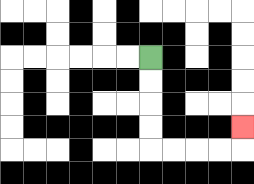{'start': '[6, 2]', 'end': '[10, 5]', 'path_directions': 'D,D,D,D,R,R,R,R,U', 'path_coordinates': '[[6, 2], [6, 3], [6, 4], [6, 5], [6, 6], [7, 6], [8, 6], [9, 6], [10, 6], [10, 5]]'}